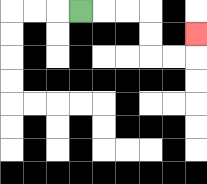{'start': '[3, 0]', 'end': '[8, 1]', 'path_directions': 'R,R,R,D,D,R,R,U', 'path_coordinates': '[[3, 0], [4, 0], [5, 0], [6, 0], [6, 1], [6, 2], [7, 2], [8, 2], [8, 1]]'}